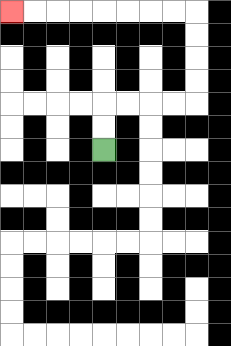{'start': '[4, 6]', 'end': '[0, 0]', 'path_directions': 'U,U,R,R,R,R,U,U,U,U,L,L,L,L,L,L,L,L', 'path_coordinates': '[[4, 6], [4, 5], [4, 4], [5, 4], [6, 4], [7, 4], [8, 4], [8, 3], [8, 2], [8, 1], [8, 0], [7, 0], [6, 0], [5, 0], [4, 0], [3, 0], [2, 0], [1, 0], [0, 0]]'}